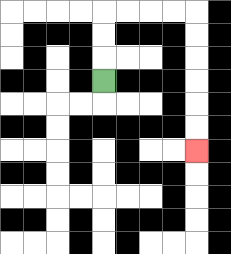{'start': '[4, 3]', 'end': '[8, 6]', 'path_directions': 'U,U,U,R,R,R,R,D,D,D,D,D,D', 'path_coordinates': '[[4, 3], [4, 2], [4, 1], [4, 0], [5, 0], [6, 0], [7, 0], [8, 0], [8, 1], [8, 2], [8, 3], [8, 4], [8, 5], [8, 6]]'}